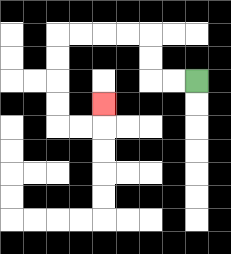{'start': '[8, 3]', 'end': '[4, 4]', 'path_directions': 'L,L,U,U,L,L,L,L,D,D,D,D,R,R,U', 'path_coordinates': '[[8, 3], [7, 3], [6, 3], [6, 2], [6, 1], [5, 1], [4, 1], [3, 1], [2, 1], [2, 2], [2, 3], [2, 4], [2, 5], [3, 5], [4, 5], [4, 4]]'}